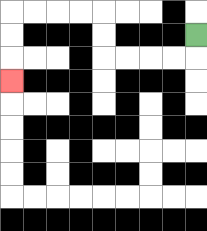{'start': '[8, 1]', 'end': '[0, 3]', 'path_directions': 'D,L,L,L,L,U,U,L,L,L,L,D,D,D', 'path_coordinates': '[[8, 1], [8, 2], [7, 2], [6, 2], [5, 2], [4, 2], [4, 1], [4, 0], [3, 0], [2, 0], [1, 0], [0, 0], [0, 1], [0, 2], [0, 3]]'}